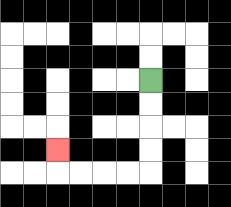{'start': '[6, 3]', 'end': '[2, 6]', 'path_directions': 'D,D,D,D,L,L,L,L,U', 'path_coordinates': '[[6, 3], [6, 4], [6, 5], [6, 6], [6, 7], [5, 7], [4, 7], [3, 7], [2, 7], [2, 6]]'}